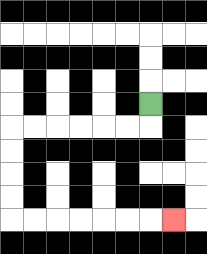{'start': '[6, 4]', 'end': '[7, 9]', 'path_directions': 'D,L,L,L,L,L,L,D,D,D,D,R,R,R,R,R,R,R', 'path_coordinates': '[[6, 4], [6, 5], [5, 5], [4, 5], [3, 5], [2, 5], [1, 5], [0, 5], [0, 6], [0, 7], [0, 8], [0, 9], [1, 9], [2, 9], [3, 9], [4, 9], [5, 9], [6, 9], [7, 9]]'}